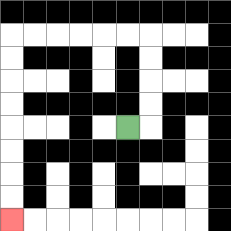{'start': '[5, 5]', 'end': '[0, 9]', 'path_directions': 'R,U,U,U,U,L,L,L,L,L,L,D,D,D,D,D,D,D,D', 'path_coordinates': '[[5, 5], [6, 5], [6, 4], [6, 3], [6, 2], [6, 1], [5, 1], [4, 1], [3, 1], [2, 1], [1, 1], [0, 1], [0, 2], [0, 3], [0, 4], [0, 5], [0, 6], [0, 7], [0, 8], [0, 9]]'}